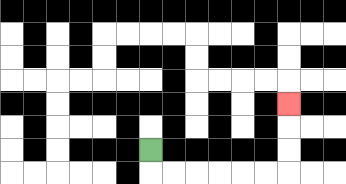{'start': '[6, 6]', 'end': '[12, 4]', 'path_directions': 'D,R,R,R,R,R,R,U,U,U', 'path_coordinates': '[[6, 6], [6, 7], [7, 7], [8, 7], [9, 7], [10, 7], [11, 7], [12, 7], [12, 6], [12, 5], [12, 4]]'}